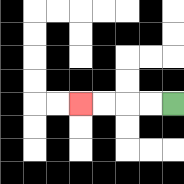{'start': '[7, 4]', 'end': '[3, 4]', 'path_directions': 'L,L,L,L', 'path_coordinates': '[[7, 4], [6, 4], [5, 4], [4, 4], [3, 4]]'}